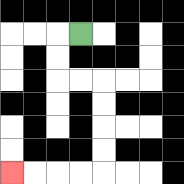{'start': '[3, 1]', 'end': '[0, 7]', 'path_directions': 'L,D,D,R,R,D,D,D,D,L,L,L,L', 'path_coordinates': '[[3, 1], [2, 1], [2, 2], [2, 3], [3, 3], [4, 3], [4, 4], [4, 5], [4, 6], [4, 7], [3, 7], [2, 7], [1, 7], [0, 7]]'}